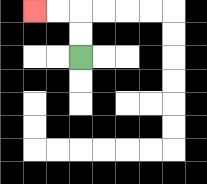{'start': '[3, 2]', 'end': '[1, 0]', 'path_directions': 'U,U,L,L', 'path_coordinates': '[[3, 2], [3, 1], [3, 0], [2, 0], [1, 0]]'}